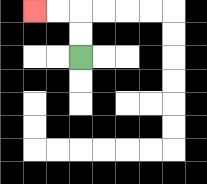{'start': '[3, 2]', 'end': '[1, 0]', 'path_directions': 'U,U,L,L', 'path_coordinates': '[[3, 2], [3, 1], [3, 0], [2, 0], [1, 0]]'}